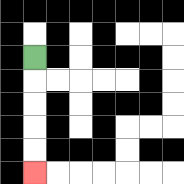{'start': '[1, 2]', 'end': '[1, 7]', 'path_directions': 'D,D,D,D,D', 'path_coordinates': '[[1, 2], [1, 3], [1, 4], [1, 5], [1, 6], [1, 7]]'}